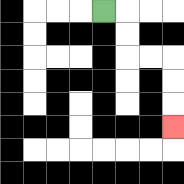{'start': '[4, 0]', 'end': '[7, 5]', 'path_directions': 'R,D,D,R,R,D,D,D', 'path_coordinates': '[[4, 0], [5, 0], [5, 1], [5, 2], [6, 2], [7, 2], [7, 3], [7, 4], [7, 5]]'}